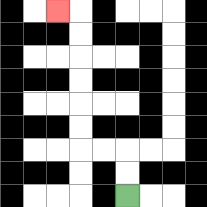{'start': '[5, 8]', 'end': '[2, 0]', 'path_directions': 'U,U,L,L,U,U,U,U,U,U,L', 'path_coordinates': '[[5, 8], [5, 7], [5, 6], [4, 6], [3, 6], [3, 5], [3, 4], [3, 3], [3, 2], [3, 1], [3, 0], [2, 0]]'}